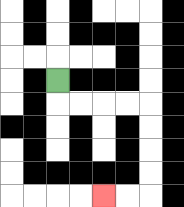{'start': '[2, 3]', 'end': '[4, 8]', 'path_directions': 'D,R,R,R,R,D,D,D,D,L,L', 'path_coordinates': '[[2, 3], [2, 4], [3, 4], [4, 4], [5, 4], [6, 4], [6, 5], [6, 6], [6, 7], [6, 8], [5, 8], [4, 8]]'}